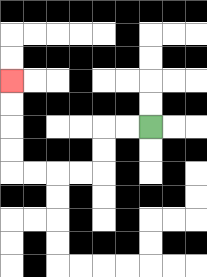{'start': '[6, 5]', 'end': '[0, 3]', 'path_directions': 'L,L,D,D,L,L,L,L,U,U,U,U', 'path_coordinates': '[[6, 5], [5, 5], [4, 5], [4, 6], [4, 7], [3, 7], [2, 7], [1, 7], [0, 7], [0, 6], [0, 5], [0, 4], [0, 3]]'}